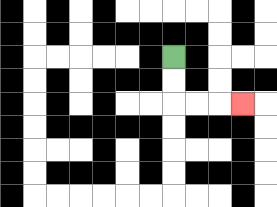{'start': '[7, 2]', 'end': '[10, 4]', 'path_directions': 'D,D,R,R,R', 'path_coordinates': '[[7, 2], [7, 3], [7, 4], [8, 4], [9, 4], [10, 4]]'}